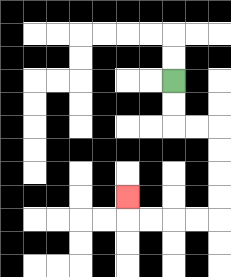{'start': '[7, 3]', 'end': '[5, 8]', 'path_directions': 'D,D,R,R,D,D,D,D,L,L,L,L,U', 'path_coordinates': '[[7, 3], [7, 4], [7, 5], [8, 5], [9, 5], [9, 6], [9, 7], [9, 8], [9, 9], [8, 9], [7, 9], [6, 9], [5, 9], [5, 8]]'}